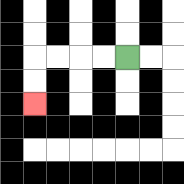{'start': '[5, 2]', 'end': '[1, 4]', 'path_directions': 'L,L,L,L,D,D', 'path_coordinates': '[[5, 2], [4, 2], [3, 2], [2, 2], [1, 2], [1, 3], [1, 4]]'}